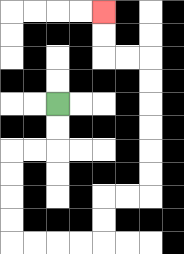{'start': '[2, 4]', 'end': '[4, 0]', 'path_directions': 'D,D,L,L,D,D,D,D,R,R,R,R,U,U,R,R,U,U,U,U,U,U,L,L,U,U', 'path_coordinates': '[[2, 4], [2, 5], [2, 6], [1, 6], [0, 6], [0, 7], [0, 8], [0, 9], [0, 10], [1, 10], [2, 10], [3, 10], [4, 10], [4, 9], [4, 8], [5, 8], [6, 8], [6, 7], [6, 6], [6, 5], [6, 4], [6, 3], [6, 2], [5, 2], [4, 2], [4, 1], [4, 0]]'}